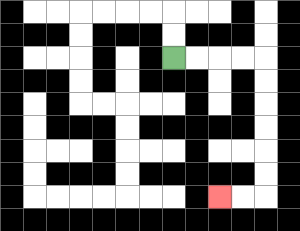{'start': '[7, 2]', 'end': '[9, 8]', 'path_directions': 'R,R,R,R,D,D,D,D,D,D,L,L', 'path_coordinates': '[[7, 2], [8, 2], [9, 2], [10, 2], [11, 2], [11, 3], [11, 4], [11, 5], [11, 6], [11, 7], [11, 8], [10, 8], [9, 8]]'}